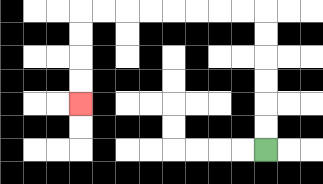{'start': '[11, 6]', 'end': '[3, 4]', 'path_directions': 'U,U,U,U,U,U,L,L,L,L,L,L,L,L,D,D,D,D', 'path_coordinates': '[[11, 6], [11, 5], [11, 4], [11, 3], [11, 2], [11, 1], [11, 0], [10, 0], [9, 0], [8, 0], [7, 0], [6, 0], [5, 0], [4, 0], [3, 0], [3, 1], [3, 2], [3, 3], [3, 4]]'}